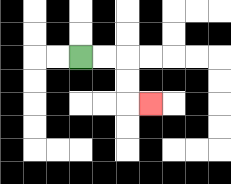{'start': '[3, 2]', 'end': '[6, 4]', 'path_directions': 'R,R,D,D,R', 'path_coordinates': '[[3, 2], [4, 2], [5, 2], [5, 3], [5, 4], [6, 4]]'}